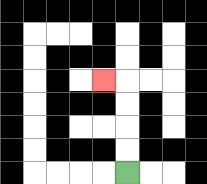{'start': '[5, 7]', 'end': '[4, 3]', 'path_directions': 'U,U,U,U,L', 'path_coordinates': '[[5, 7], [5, 6], [5, 5], [5, 4], [5, 3], [4, 3]]'}